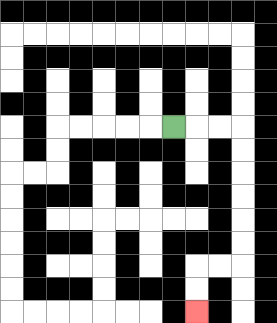{'start': '[7, 5]', 'end': '[8, 13]', 'path_directions': 'R,R,R,D,D,D,D,D,D,L,L,D,D', 'path_coordinates': '[[7, 5], [8, 5], [9, 5], [10, 5], [10, 6], [10, 7], [10, 8], [10, 9], [10, 10], [10, 11], [9, 11], [8, 11], [8, 12], [8, 13]]'}